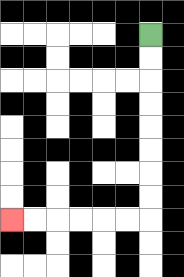{'start': '[6, 1]', 'end': '[0, 9]', 'path_directions': 'D,D,D,D,D,D,D,D,L,L,L,L,L,L', 'path_coordinates': '[[6, 1], [6, 2], [6, 3], [6, 4], [6, 5], [6, 6], [6, 7], [6, 8], [6, 9], [5, 9], [4, 9], [3, 9], [2, 9], [1, 9], [0, 9]]'}